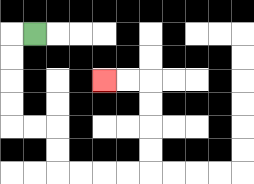{'start': '[1, 1]', 'end': '[4, 3]', 'path_directions': 'L,D,D,D,D,R,R,D,D,R,R,R,R,U,U,U,U,L,L', 'path_coordinates': '[[1, 1], [0, 1], [0, 2], [0, 3], [0, 4], [0, 5], [1, 5], [2, 5], [2, 6], [2, 7], [3, 7], [4, 7], [5, 7], [6, 7], [6, 6], [6, 5], [6, 4], [6, 3], [5, 3], [4, 3]]'}